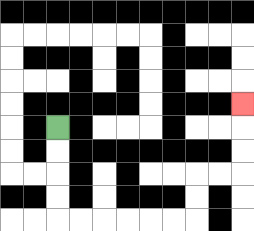{'start': '[2, 5]', 'end': '[10, 4]', 'path_directions': 'D,D,D,D,R,R,R,R,R,R,U,U,R,R,U,U,U', 'path_coordinates': '[[2, 5], [2, 6], [2, 7], [2, 8], [2, 9], [3, 9], [4, 9], [5, 9], [6, 9], [7, 9], [8, 9], [8, 8], [8, 7], [9, 7], [10, 7], [10, 6], [10, 5], [10, 4]]'}